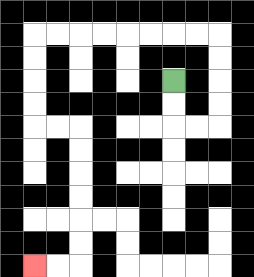{'start': '[7, 3]', 'end': '[1, 11]', 'path_directions': 'D,D,R,R,U,U,U,U,L,L,L,L,L,L,L,L,D,D,D,D,R,R,D,D,D,D,D,D,L,L', 'path_coordinates': '[[7, 3], [7, 4], [7, 5], [8, 5], [9, 5], [9, 4], [9, 3], [9, 2], [9, 1], [8, 1], [7, 1], [6, 1], [5, 1], [4, 1], [3, 1], [2, 1], [1, 1], [1, 2], [1, 3], [1, 4], [1, 5], [2, 5], [3, 5], [3, 6], [3, 7], [3, 8], [3, 9], [3, 10], [3, 11], [2, 11], [1, 11]]'}